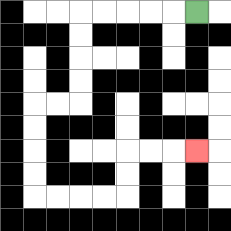{'start': '[8, 0]', 'end': '[8, 6]', 'path_directions': 'L,L,L,L,L,D,D,D,D,L,L,D,D,D,D,R,R,R,R,U,U,R,R,R', 'path_coordinates': '[[8, 0], [7, 0], [6, 0], [5, 0], [4, 0], [3, 0], [3, 1], [3, 2], [3, 3], [3, 4], [2, 4], [1, 4], [1, 5], [1, 6], [1, 7], [1, 8], [2, 8], [3, 8], [4, 8], [5, 8], [5, 7], [5, 6], [6, 6], [7, 6], [8, 6]]'}